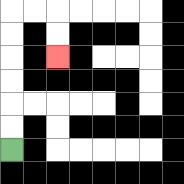{'start': '[0, 6]', 'end': '[2, 2]', 'path_directions': 'U,U,U,U,U,U,R,R,D,D', 'path_coordinates': '[[0, 6], [0, 5], [0, 4], [0, 3], [0, 2], [0, 1], [0, 0], [1, 0], [2, 0], [2, 1], [2, 2]]'}